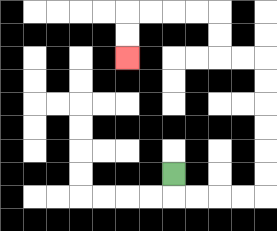{'start': '[7, 7]', 'end': '[5, 2]', 'path_directions': 'D,R,R,R,R,U,U,U,U,U,U,L,L,U,U,L,L,L,L,D,D', 'path_coordinates': '[[7, 7], [7, 8], [8, 8], [9, 8], [10, 8], [11, 8], [11, 7], [11, 6], [11, 5], [11, 4], [11, 3], [11, 2], [10, 2], [9, 2], [9, 1], [9, 0], [8, 0], [7, 0], [6, 0], [5, 0], [5, 1], [5, 2]]'}